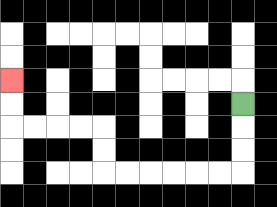{'start': '[10, 4]', 'end': '[0, 3]', 'path_directions': 'D,D,D,L,L,L,L,L,L,U,U,L,L,L,L,U,U', 'path_coordinates': '[[10, 4], [10, 5], [10, 6], [10, 7], [9, 7], [8, 7], [7, 7], [6, 7], [5, 7], [4, 7], [4, 6], [4, 5], [3, 5], [2, 5], [1, 5], [0, 5], [0, 4], [0, 3]]'}